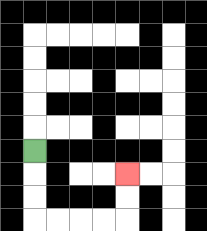{'start': '[1, 6]', 'end': '[5, 7]', 'path_directions': 'D,D,D,R,R,R,R,U,U', 'path_coordinates': '[[1, 6], [1, 7], [1, 8], [1, 9], [2, 9], [3, 9], [4, 9], [5, 9], [5, 8], [5, 7]]'}